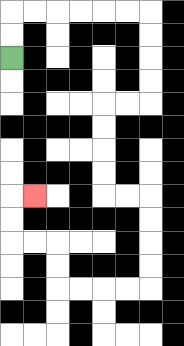{'start': '[0, 2]', 'end': '[1, 8]', 'path_directions': 'U,U,R,R,R,R,R,R,D,D,D,D,L,L,D,D,D,D,R,R,D,D,D,D,L,L,L,L,U,U,L,L,U,U,R', 'path_coordinates': '[[0, 2], [0, 1], [0, 0], [1, 0], [2, 0], [3, 0], [4, 0], [5, 0], [6, 0], [6, 1], [6, 2], [6, 3], [6, 4], [5, 4], [4, 4], [4, 5], [4, 6], [4, 7], [4, 8], [5, 8], [6, 8], [6, 9], [6, 10], [6, 11], [6, 12], [5, 12], [4, 12], [3, 12], [2, 12], [2, 11], [2, 10], [1, 10], [0, 10], [0, 9], [0, 8], [1, 8]]'}